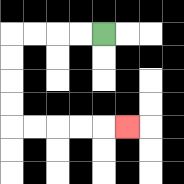{'start': '[4, 1]', 'end': '[5, 5]', 'path_directions': 'L,L,L,L,D,D,D,D,R,R,R,R,R', 'path_coordinates': '[[4, 1], [3, 1], [2, 1], [1, 1], [0, 1], [0, 2], [0, 3], [0, 4], [0, 5], [1, 5], [2, 5], [3, 5], [4, 5], [5, 5]]'}